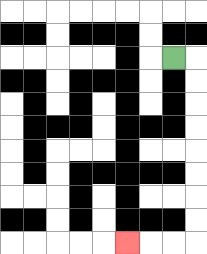{'start': '[7, 2]', 'end': '[5, 10]', 'path_directions': 'R,D,D,D,D,D,D,D,D,L,L,L', 'path_coordinates': '[[7, 2], [8, 2], [8, 3], [8, 4], [8, 5], [8, 6], [8, 7], [8, 8], [8, 9], [8, 10], [7, 10], [6, 10], [5, 10]]'}